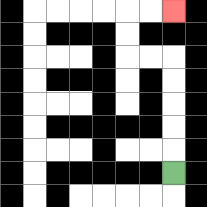{'start': '[7, 7]', 'end': '[7, 0]', 'path_directions': 'U,U,U,U,U,L,L,U,U,R,R', 'path_coordinates': '[[7, 7], [7, 6], [7, 5], [7, 4], [7, 3], [7, 2], [6, 2], [5, 2], [5, 1], [5, 0], [6, 0], [7, 0]]'}